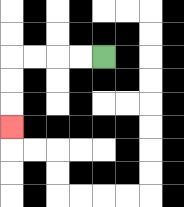{'start': '[4, 2]', 'end': '[0, 5]', 'path_directions': 'L,L,L,L,D,D,D', 'path_coordinates': '[[4, 2], [3, 2], [2, 2], [1, 2], [0, 2], [0, 3], [0, 4], [0, 5]]'}